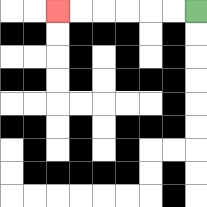{'start': '[8, 0]', 'end': '[2, 0]', 'path_directions': 'L,L,L,L,L,L', 'path_coordinates': '[[8, 0], [7, 0], [6, 0], [5, 0], [4, 0], [3, 0], [2, 0]]'}